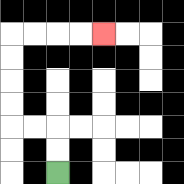{'start': '[2, 7]', 'end': '[4, 1]', 'path_directions': 'U,U,L,L,U,U,U,U,R,R,R,R', 'path_coordinates': '[[2, 7], [2, 6], [2, 5], [1, 5], [0, 5], [0, 4], [0, 3], [0, 2], [0, 1], [1, 1], [2, 1], [3, 1], [4, 1]]'}